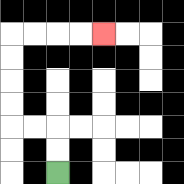{'start': '[2, 7]', 'end': '[4, 1]', 'path_directions': 'U,U,L,L,U,U,U,U,R,R,R,R', 'path_coordinates': '[[2, 7], [2, 6], [2, 5], [1, 5], [0, 5], [0, 4], [0, 3], [0, 2], [0, 1], [1, 1], [2, 1], [3, 1], [4, 1]]'}